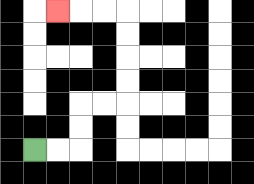{'start': '[1, 6]', 'end': '[2, 0]', 'path_directions': 'R,R,U,U,R,R,U,U,U,U,L,L,L', 'path_coordinates': '[[1, 6], [2, 6], [3, 6], [3, 5], [3, 4], [4, 4], [5, 4], [5, 3], [5, 2], [5, 1], [5, 0], [4, 0], [3, 0], [2, 0]]'}